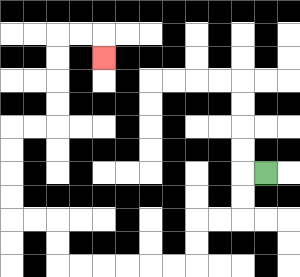{'start': '[11, 7]', 'end': '[4, 2]', 'path_directions': 'L,D,D,L,L,D,D,L,L,L,L,L,L,U,U,L,L,U,U,U,U,R,R,U,U,U,U,R,R,D', 'path_coordinates': '[[11, 7], [10, 7], [10, 8], [10, 9], [9, 9], [8, 9], [8, 10], [8, 11], [7, 11], [6, 11], [5, 11], [4, 11], [3, 11], [2, 11], [2, 10], [2, 9], [1, 9], [0, 9], [0, 8], [0, 7], [0, 6], [0, 5], [1, 5], [2, 5], [2, 4], [2, 3], [2, 2], [2, 1], [3, 1], [4, 1], [4, 2]]'}